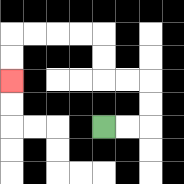{'start': '[4, 5]', 'end': '[0, 3]', 'path_directions': 'R,R,U,U,L,L,U,U,L,L,L,L,D,D', 'path_coordinates': '[[4, 5], [5, 5], [6, 5], [6, 4], [6, 3], [5, 3], [4, 3], [4, 2], [4, 1], [3, 1], [2, 1], [1, 1], [0, 1], [0, 2], [0, 3]]'}